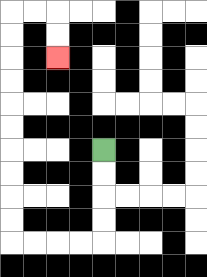{'start': '[4, 6]', 'end': '[2, 2]', 'path_directions': 'D,D,D,D,L,L,L,L,U,U,U,U,U,U,U,U,U,U,R,R,D,D', 'path_coordinates': '[[4, 6], [4, 7], [4, 8], [4, 9], [4, 10], [3, 10], [2, 10], [1, 10], [0, 10], [0, 9], [0, 8], [0, 7], [0, 6], [0, 5], [0, 4], [0, 3], [0, 2], [0, 1], [0, 0], [1, 0], [2, 0], [2, 1], [2, 2]]'}